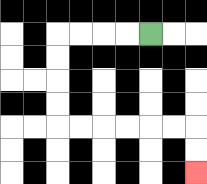{'start': '[6, 1]', 'end': '[8, 7]', 'path_directions': 'L,L,L,L,D,D,D,D,R,R,R,R,R,R,D,D', 'path_coordinates': '[[6, 1], [5, 1], [4, 1], [3, 1], [2, 1], [2, 2], [2, 3], [2, 4], [2, 5], [3, 5], [4, 5], [5, 5], [6, 5], [7, 5], [8, 5], [8, 6], [8, 7]]'}